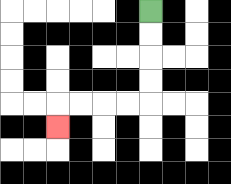{'start': '[6, 0]', 'end': '[2, 5]', 'path_directions': 'D,D,D,D,L,L,L,L,D', 'path_coordinates': '[[6, 0], [6, 1], [6, 2], [6, 3], [6, 4], [5, 4], [4, 4], [3, 4], [2, 4], [2, 5]]'}